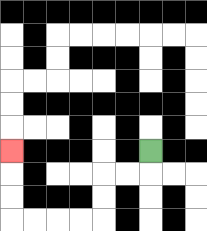{'start': '[6, 6]', 'end': '[0, 6]', 'path_directions': 'D,L,L,D,D,L,L,L,L,U,U,U', 'path_coordinates': '[[6, 6], [6, 7], [5, 7], [4, 7], [4, 8], [4, 9], [3, 9], [2, 9], [1, 9], [0, 9], [0, 8], [0, 7], [0, 6]]'}